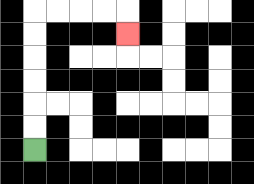{'start': '[1, 6]', 'end': '[5, 1]', 'path_directions': 'U,U,U,U,U,U,R,R,R,R,D', 'path_coordinates': '[[1, 6], [1, 5], [1, 4], [1, 3], [1, 2], [1, 1], [1, 0], [2, 0], [3, 0], [4, 0], [5, 0], [5, 1]]'}